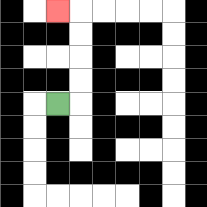{'start': '[2, 4]', 'end': '[2, 0]', 'path_directions': 'R,U,U,U,U,L', 'path_coordinates': '[[2, 4], [3, 4], [3, 3], [3, 2], [3, 1], [3, 0], [2, 0]]'}